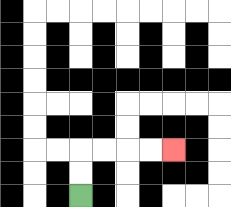{'start': '[3, 8]', 'end': '[7, 6]', 'path_directions': 'U,U,R,R,R,R', 'path_coordinates': '[[3, 8], [3, 7], [3, 6], [4, 6], [5, 6], [6, 6], [7, 6]]'}